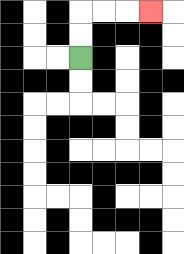{'start': '[3, 2]', 'end': '[6, 0]', 'path_directions': 'U,U,R,R,R', 'path_coordinates': '[[3, 2], [3, 1], [3, 0], [4, 0], [5, 0], [6, 0]]'}